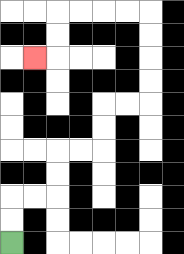{'start': '[0, 10]', 'end': '[1, 2]', 'path_directions': 'U,U,R,R,U,U,R,R,U,U,R,R,U,U,U,U,L,L,L,L,D,D,L', 'path_coordinates': '[[0, 10], [0, 9], [0, 8], [1, 8], [2, 8], [2, 7], [2, 6], [3, 6], [4, 6], [4, 5], [4, 4], [5, 4], [6, 4], [6, 3], [6, 2], [6, 1], [6, 0], [5, 0], [4, 0], [3, 0], [2, 0], [2, 1], [2, 2], [1, 2]]'}